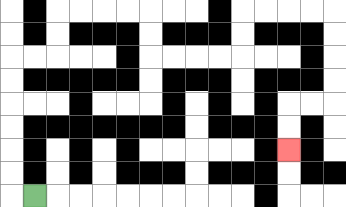{'start': '[1, 8]', 'end': '[12, 6]', 'path_directions': 'L,U,U,U,U,U,U,R,R,U,U,R,R,R,R,D,D,R,R,R,R,U,U,R,R,R,R,D,D,D,D,L,L,D,D', 'path_coordinates': '[[1, 8], [0, 8], [0, 7], [0, 6], [0, 5], [0, 4], [0, 3], [0, 2], [1, 2], [2, 2], [2, 1], [2, 0], [3, 0], [4, 0], [5, 0], [6, 0], [6, 1], [6, 2], [7, 2], [8, 2], [9, 2], [10, 2], [10, 1], [10, 0], [11, 0], [12, 0], [13, 0], [14, 0], [14, 1], [14, 2], [14, 3], [14, 4], [13, 4], [12, 4], [12, 5], [12, 6]]'}